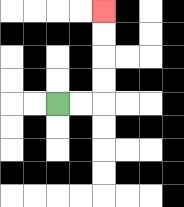{'start': '[2, 4]', 'end': '[4, 0]', 'path_directions': 'R,R,U,U,U,U', 'path_coordinates': '[[2, 4], [3, 4], [4, 4], [4, 3], [4, 2], [4, 1], [4, 0]]'}